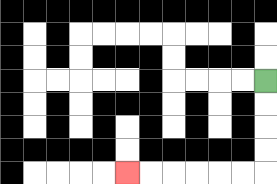{'start': '[11, 3]', 'end': '[5, 7]', 'path_directions': 'D,D,D,D,L,L,L,L,L,L', 'path_coordinates': '[[11, 3], [11, 4], [11, 5], [11, 6], [11, 7], [10, 7], [9, 7], [8, 7], [7, 7], [6, 7], [5, 7]]'}